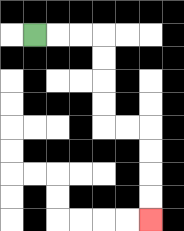{'start': '[1, 1]', 'end': '[6, 9]', 'path_directions': 'R,R,R,D,D,D,D,R,R,D,D,D,D', 'path_coordinates': '[[1, 1], [2, 1], [3, 1], [4, 1], [4, 2], [4, 3], [4, 4], [4, 5], [5, 5], [6, 5], [6, 6], [6, 7], [6, 8], [6, 9]]'}